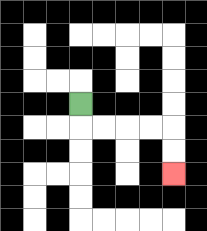{'start': '[3, 4]', 'end': '[7, 7]', 'path_directions': 'D,R,R,R,R,D,D', 'path_coordinates': '[[3, 4], [3, 5], [4, 5], [5, 5], [6, 5], [7, 5], [7, 6], [7, 7]]'}